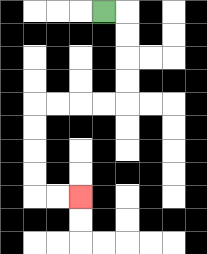{'start': '[4, 0]', 'end': '[3, 8]', 'path_directions': 'R,D,D,D,D,L,L,L,L,D,D,D,D,R,R', 'path_coordinates': '[[4, 0], [5, 0], [5, 1], [5, 2], [5, 3], [5, 4], [4, 4], [3, 4], [2, 4], [1, 4], [1, 5], [1, 6], [1, 7], [1, 8], [2, 8], [3, 8]]'}